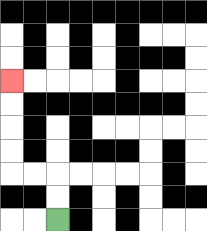{'start': '[2, 9]', 'end': '[0, 3]', 'path_directions': 'U,U,L,L,U,U,U,U', 'path_coordinates': '[[2, 9], [2, 8], [2, 7], [1, 7], [0, 7], [0, 6], [0, 5], [0, 4], [0, 3]]'}